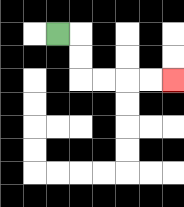{'start': '[2, 1]', 'end': '[7, 3]', 'path_directions': 'R,D,D,R,R,R,R', 'path_coordinates': '[[2, 1], [3, 1], [3, 2], [3, 3], [4, 3], [5, 3], [6, 3], [7, 3]]'}